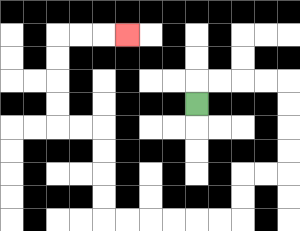{'start': '[8, 4]', 'end': '[5, 1]', 'path_directions': 'U,R,R,R,R,D,D,D,D,L,L,D,D,L,L,L,L,L,L,U,U,U,U,L,L,U,U,U,U,R,R,R', 'path_coordinates': '[[8, 4], [8, 3], [9, 3], [10, 3], [11, 3], [12, 3], [12, 4], [12, 5], [12, 6], [12, 7], [11, 7], [10, 7], [10, 8], [10, 9], [9, 9], [8, 9], [7, 9], [6, 9], [5, 9], [4, 9], [4, 8], [4, 7], [4, 6], [4, 5], [3, 5], [2, 5], [2, 4], [2, 3], [2, 2], [2, 1], [3, 1], [4, 1], [5, 1]]'}